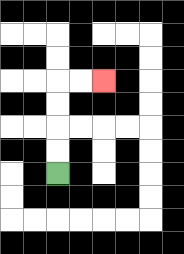{'start': '[2, 7]', 'end': '[4, 3]', 'path_directions': 'U,U,U,U,R,R', 'path_coordinates': '[[2, 7], [2, 6], [2, 5], [2, 4], [2, 3], [3, 3], [4, 3]]'}